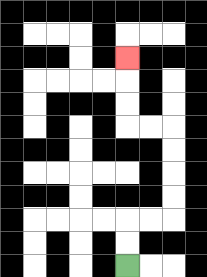{'start': '[5, 11]', 'end': '[5, 2]', 'path_directions': 'U,U,R,R,U,U,U,U,L,L,U,U,U', 'path_coordinates': '[[5, 11], [5, 10], [5, 9], [6, 9], [7, 9], [7, 8], [7, 7], [7, 6], [7, 5], [6, 5], [5, 5], [5, 4], [5, 3], [5, 2]]'}